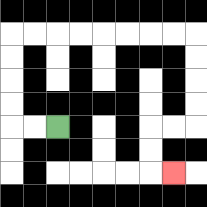{'start': '[2, 5]', 'end': '[7, 7]', 'path_directions': 'L,L,U,U,U,U,R,R,R,R,R,R,R,R,D,D,D,D,L,L,D,D,R', 'path_coordinates': '[[2, 5], [1, 5], [0, 5], [0, 4], [0, 3], [0, 2], [0, 1], [1, 1], [2, 1], [3, 1], [4, 1], [5, 1], [6, 1], [7, 1], [8, 1], [8, 2], [8, 3], [8, 4], [8, 5], [7, 5], [6, 5], [6, 6], [6, 7], [7, 7]]'}